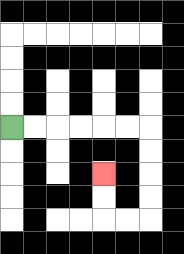{'start': '[0, 5]', 'end': '[4, 7]', 'path_directions': 'R,R,R,R,R,R,D,D,D,D,L,L,U,U', 'path_coordinates': '[[0, 5], [1, 5], [2, 5], [3, 5], [4, 5], [5, 5], [6, 5], [6, 6], [6, 7], [6, 8], [6, 9], [5, 9], [4, 9], [4, 8], [4, 7]]'}